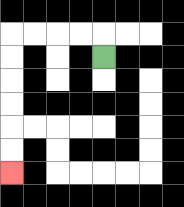{'start': '[4, 2]', 'end': '[0, 7]', 'path_directions': 'U,L,L,L,L,D,D,D,D,D,D', 'path_coordinates': '[[4, 2], [4, 1], [3, 1], [2, 1], [1, 1], [0, 1], [0, 2], [0, 3], [0, 4], [0, 5], [0, 6], [0, 7]]'}